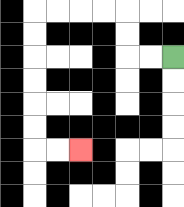{'start': '[7, 2]', 'end': '[3, 6]', 'path_directions': 'L,L,U,U,L,L,L,L,D,D,D,D,D,D,R,R', 'path_coordinates': '[[7, 2], [6, 2], [5, 2], [5, 1], [5, 0], [4, 0], [3, 0], [2, 0], [1, 0], [1, 1], [1, 2], [1, 3], [1, 4], [1, 5], [1, 6], [2, 6], [3, 6]]'}